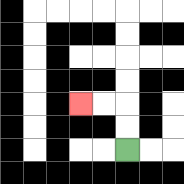{'start': '[5, 6]', 'end': '[3, 4]', 'path_directions': 'U,U,L,L', 'path_coordinates': '[[5, 6], [5, 5], [5, 4], [4, 4], [3, 4]]'}